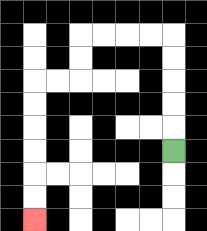{'start': '[7, 6]', 'end': '[1, 9]', 'path_directions': 'U,U,U,U,U,L,L,L,L,D,D,L,L,D,D,D,D,D,D', 'path_coordinates': '[[7, 6], [7, 5], [7, 4], [7, 3], [7, 2], [7, 1], [6, 1], [5, 1], [4, 1], [3, 1], [3, 2], [3, 3], [2, 3], [1, 3], [1, 4], [1, 5], [1, 6], [1, 7], [1, 8], [1, 9]]'}